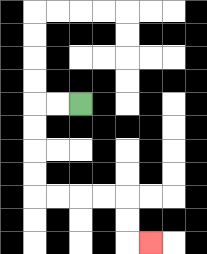{'start': '[3, 4]', 'end': '[6, 10]', 'path_directions': 'L,L,D,D,D,D,R,R,R,R,D,D,R', 'path_coordinates': '[[3, 4], [2, 4], [1, 4], [1, 5], [1, 6], [1, 7], [1, 8], [2, 8], [3, 8], [4, 8], [5, 8], [5, 9], [5, 10], [6, 10]]'}